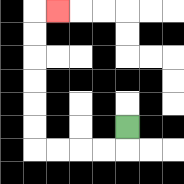{'start': '[5, 5]', 'end': '[2, 0]', 'path_directions': 'D,L,L,L,L,U,U,U,U,U,U,R', 'path_coordinates': '[[5, 5], [5, 6], [4, 6], [3, 6], [2, 6], [1, 6], [1, 5], [1, 4], [1, 3], [1, 2], [1, 1], [1, 0], [2, 0]]'}